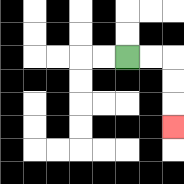{'start': '[5, 2]', 'end': '[7, 5]', 'path_directions': 'R,R,D,D,D', 'path_coordinates': '[[5, 2], [6, 2], [7, 2], [7, 3], [7, 4], [7, 5]]'}